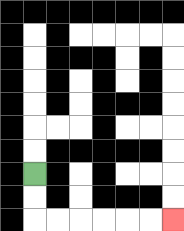{'start': '[1, 7]', 'end': '[7, 9]', 'path_directions': 'D,D,R,R,R,R,R,R', 'path_coordinates': '[[1, 7], [1, 8], [1, 9], [2, 9], [3, 9], [4, 9], [5, 9], [6, 9], [7, 9]]'}